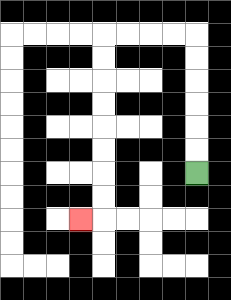{'start': '[8, 7]', 'end': '[3, 9]', 'path_directions': 'U,U,U,U,U,U,L,L,L,L,D,D,D,D,D,D,D,D,L', 'path_coordinates': '[[8, 7], [8, 6], [8, 5], [8, 4], [8, 3], [8, 2], [8, 1], [7, 1], [6, 1], [5, 1], [4, 1], [4, 2], [4, 3], [4, 4], [4, 5], [4, 6], [4, 7], [4, 8], [4, 9], [3, 9]]'}